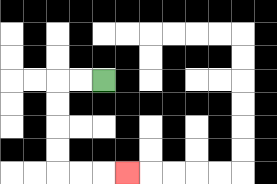{'start': '[4, 3]', 'end': '[5, 7]', 'path_directions': 'L,L,D,D,D,D,R,R,R', 'path_coordinates': '[[4, 3], [3, 3], [2, 3], [2, 4], [2, 5], [2, 6], [2, 7], [3, 7], [4, 7], [5, 7]]'}